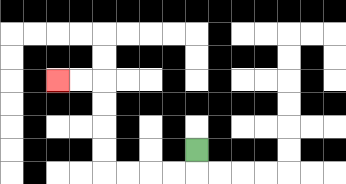{'start': '[8, 6]', 'end': '[2, 3]', 'path_directions': 'D,L,L,L,L,U,U,U,U,L,L', 'path_coordinates': '[[8, 6], [8, 7], [7, 7], [6, 7], [5, 7], [4, 7], [4, 6], [4, 5], [4, 4], [4, 3], [3, 3], [2, 3]]'}